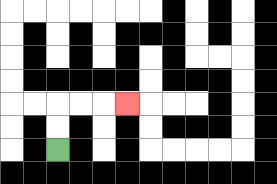{'start': '[2, 6]', 'end': '[5, 4]', 'path_directions': 'U,U,R,R,R', 'path_coordinates': '[[2, 6], [2, 5], [2, 4], [3, 4], [4, 4], [5, 4]]'}